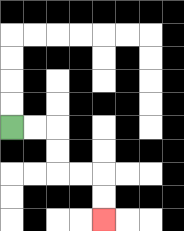{'start': '[0, 5]', 'end': '[4, 9]', 'path_directions': 'R,R,D,D,R,R,D,D', 'path_coordinates': '[[0, 5], [1, 5], [2, 5], [2, 6], [2, 7], [3, 7], [4, 7], [4, 8], [4, 9]]'}